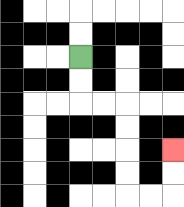{'start': '[3, 2]', 'end': '[7, 6]', 'path_directions': 'D,D,R,R,D,D,D,D,R,R,U,U', 'path_coordinates': '[[3, 2], [3, 3], [3, 4], [4, 4], [5, 4], [5, 5], [5, 6], [5, 7], [5, 8], [6, 8], [7, 8], [7, 7], [7, 6]]'}